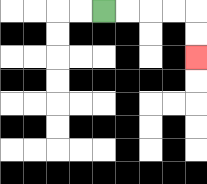{'start': '[4, 0]', 'end': '[8, 2]', 'path_directions': 'R,R,R,R,D,D', 'path_coordinates': '[[4, 0], [5, 0], [6, 0], [7, 0], [8, 0], [8, 1], [8, 2]]'}